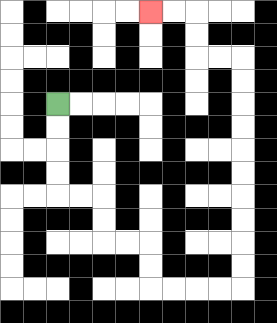{'start': '[2, 4]', 'end': '[6, 0]', 'path_directions': 'D,D,D,D,R,R,D,D,R,R,D,D,R,R,R,R,U,U,U,U,U,U,U,U,U,U,L,L,U,U,L,L', 'path_coordinates': '[[2, 4], [2, 5], [2, 6], [2, 7], [2, 8], [3, 8], [4, 8], [4, 9], [4, 10], [5, 10], [6, 10], [6, 11], [6, 12], [7, 12], [8, 12], [9, 12], [10, 12], [10, 11], [10, 10], [10, 9], [10, 8], [10, 7], [10, 6], [10, 5], [10, 4], [10, 3], [10, 2], [9, 2], [8, 2], [8, 1], [8, 0], [7, 0], [6, 0]]'}